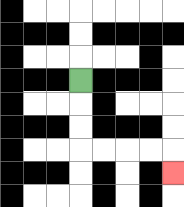{'start': '[3, 3]', 'end': '[7, 7]', 'path_directions': 'D,D,D,R,R,R,R,D', 'path_coordinates': '[[3, 3], [3, 4], [3, 5], [3, 6], [4, 6], [5, 6], [6, 6], [7, 6], [7, 7]]'}